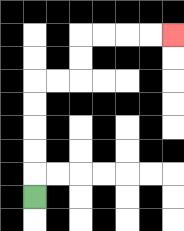{'start': '[1, 8]', 'end': '[7, 1]', 'path_directions': 'U,U,U,U,U,R,R,U,U,R,R,R,R', 'path_coordinates': '[[1, 8], [1, 7], [1, 6], [1, 5], [1, 4], [1, 3], [2, 3], [3, 3], [3, 2], [3, 1], [4, 1], [5, 1], [6, 1], [7, 1]]'}